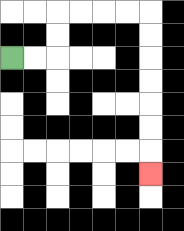{'start': '[0, 2]', 'end': '[6, 7]', 'path_directions': 'R,R,U,U,R,R,R,R,D,D,D,D,D,D,D', 'path_coordinates': '[[0, 2], [1, 2], [2, 2], [2, 1], [2, 0], [3, 0], [4, 0], [5, 0], [6, 0], [6, 1], [6, 2], [6, 3], [6, 4], [6, 5], [6, 6], [6, 7]]'}